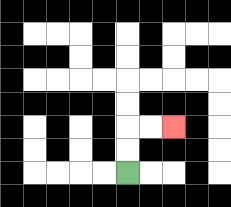{'start': '[5, 7]', 'end': '[7, 5]', 'path_directions': 'U,U,R,R', 'path_coordinates': '[[5, 7], [5, 6], [5, 5], [6, 5], [7, 5]]'}